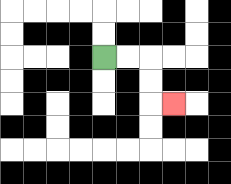{'start': '[4, 2]', 'end': '[7, 4]', 'path_directions': 'R,R,D,D,R', 'path_coordinates': '[[4, 2], [5, 2], [6, 2], [6, 3], [6, 4], [7, 4]]'}